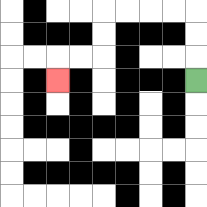{'start': '[8, 3]', 'end': '[2, 3]', 'path_directions': 'U,U,U,L,L,L,L,D,D,L,L,D', 'path_coordinates': '[[8, 3], [8, 2], [8, 1], [8, 0], [7, 0], [6, 0], [5, 0], [4, 0], [4, 1], [4, 2], [3, 2], [2, 2], [2, 3]]'}